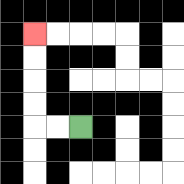{'start': '[3, 5]', 'end': '[1, 1]', 'path_directions': 'L,L,U,U,U,U', 'path_coordinates': '[[3, 5], [2, 5], [1, 5], [1, 4], [1, 3], [1, 2], [1, 1]]'}